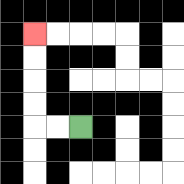{'start': '[3, 5]', 'end': '[1, 1]', 'path_directions': 'L,L,U,U,U,U', 'path_coordinates': '[[3, 5], [2, 5], [1, 5], [1, 4], [1, 3], [1, 2], [1, 1]]'}